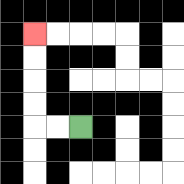{'start': '[3, 5]', 'end': '[1, 1]', 'path_directions': 'L,L,U,U,U,U', 'path_coordinates': '[[3, 5], [2, 5], [1, 5], [1, 4], [1, 3], [1, 2], [1, 1]]'}